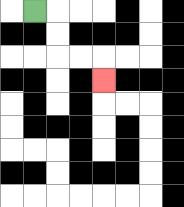{'start': '[1, 0]', 'end': '[4, 3]', 'path_directions': 'R,D,D,R,R,D', 'path_coordinates': '[[1, 0], [2, 0], [2, 1], [2, 2], [3, 2], [4, 2], [4, 3]]'}